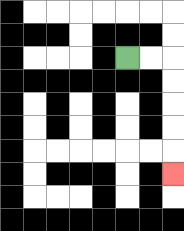{'start': '[5, 2]', 'end': '[7, 7]', 'path_directions': 'R,R,D,D,D,D,D', 'path_coordinates': '[[5, 2], [6, 2], [7, 2], [7, 3], [7, 4], [7, 5], [7, 6], [7, 7]]'}